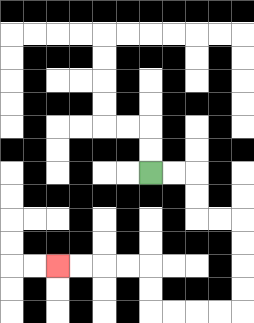{'start': '[6, 7]', 'end': '[2, 11]', 'path_directions': 'R,R,D,D,R,R,D,D,D,D,L,L,L,L,U,U,L,L,L,L', 'path_coordinates': '[[6, 7], [7, 7], [8, 7], [8, 8], [8, 9], [9, 9], [10, 9], [10, 10], [10, 11], [10, 12], [10, 13], [9, 13], [8, 13], [7, 13], [6, 13], [6, 12], [6, 11], [5, 11], [4, 11], [3, 11], [2, 11]]'}